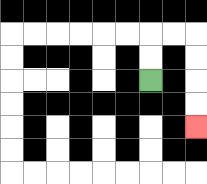{'start': '[6, 3]', 'end': '[8, 5]', 'path_directions': 'U,U,R,R,D,D,D,D', 'path_coordinates': '[[6, 3], [6, 2], [6, 1], [7, 1], [8, 1], [8, 2], [8, 3], [8, 4], [8, 5]]'}